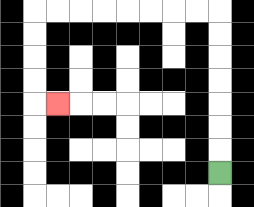{'start': '[9, 7]', 'end': '[2, 4]', 'path_directions': 'U,U,U,U,U,U,U,L,L,L,L,L,L,L,L,D,D,D,D,R', 'path_coordinates': '[[9, 7], [9, 6], [9, 5], [9, 4], [9, 3], [9, 2], [9, 1], [9, 0], [8, 0], [7, 0], [6, 0], [5, 0], [4, 0], [3, 0], [2, 0], [1, 0], [1, 1], [1, 2], [1, 3], [1, 4], [2, 4]]'}